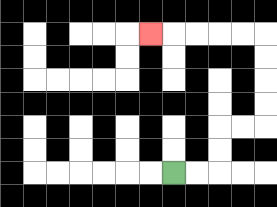{'start': '[7, 7]', 'end': '[6, 1]', 'path_directions': 'R,R,U,U,R,R,U,U,U,U,L,L,L,L,L', 'path_coordinates': '[[7, 7], [8, 7], [9, 7], [9, 6], [9, 5], [10, 5], [11, 5], [11, 4], [11, 3], [11, 2], [11, 1], [10, 1], [9, 1], [8, 1], [7, 1], [6, 1]]'}